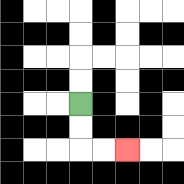{'start': '[3, 4]', 'end': '[5, 6]', 'path_directions': 'D,D,R,R', 'path_coordinates': '[[3, 4], [3, 5], [3, 6], [4, 6], [5, 6]]'}